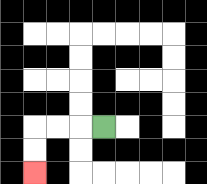{'start': '[4, 5]', 'end': '[1, 7]', 'path_directions': 'L,L,L,D,D', 'path_coordinates': '[[4, 5], [3, 5], [2, 5], [1, 5], [1, 6], [1, 7]]'}